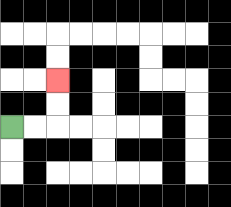{'start': '[0, 5]', 'end': '[2, 3]', 'path_directions': 'R,R,U,U', 'path_coordinates': '[[0, 5], [1, 5], [2, 5], [2, 4], [2, 3]]'}